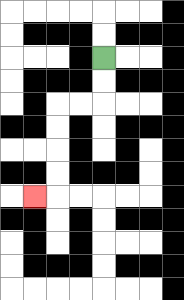{'start': '[4, 2]', 'end': '[1, 8]', 'path_directions': 'D,D,L,L,D,D,D,D,L', 'path_coordinates': '[[4, 2], [4, 3], [4, 4], [3, 4], [2, 4], [2, 5], [2, 6], [2, 7], [2, 8], [1, 8]]'}